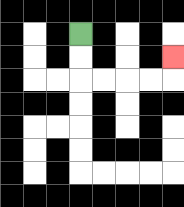{'start': '[3, 1]', 'end': '[7, 2]', 'path_directions': 'D,D,R,R,R,R,U', 'path_coordinates': '[[3, 1], [3, 2], [3, 3], [4, 3], [5, 3], [6, 3], [7, 3], [7, 2]]'}